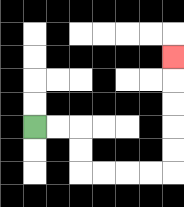{'start': '[1, 5]', 'end': '[7, 2]', 'path_directions': 'R,R,D,D,R,R,R,R,U,U,U,U,U', 'path_coordinates': '[[1, 5], [2, 5], [3, 5], [3, 6], [3, 7], [4, 7], [5, 7], [6, 7], [7, 7], [7, 6], [7, 5], [7, 4], [7, 3], [7, 2]]'}